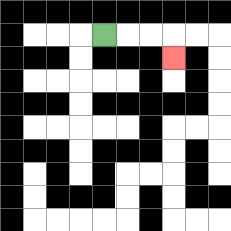{'start': '[4, 1]', 'end': '[7, 2]', 'path_directions': 'R,R,R,D', 'path_coordinates': '[[4, 1], [5, 1], [6, 1], [7, 1], [7, 2]]'}